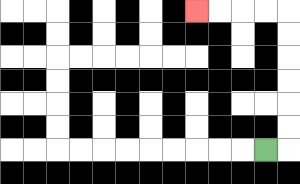{'start': '[11, 6]', 'end': '[8, 0]', 'path_directions': 'R,U,U,U,U,U,U,L,L,L,L', 'path_coordinates': '[[11, 6], [12, 6], [12, 5], [12, 4], [12, 3], [12, 2], [12, 1], [12, 0], [11, 0], [10, 0], [9, 0], [8, 0]]'}